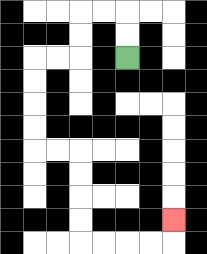{'start': '[5, 2]', 'end': '[7, 9]', 'path_directions': 'U,U,L,L,D,D,L,L,D,D,D,D,R,R,D,D,D,D,R,R,R,R,U', 'path_coordinates': '[[5, 2], [5, 1], [5, 0], [4, 0], [3, 0], [3, 1], [3, 2], [2, 2], [1, 2], [1, 3], [1, 4], [1, 5], [1, 6], [2, 6], [3, 6], [3, 7], [3, 8], [3, 9], [3, 10], [4, 10], [5, 10], [6, 10], [7, 10], [7, 9]]'}